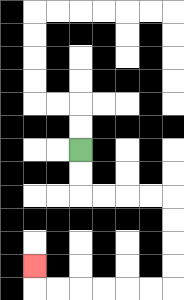{'start': '[3, 6]', 'end': '[1, 11]', 'path_directions': 'D,D,R,R,R,R,D,D,D,D,L,L,L,L,L,L,U', 'path_coordinates': '[[3, 6], [3, 7], [3, 8], [4, 8], [5, 8], [6, 8], [7, 8], [7, 9], [7, 10], [7, 11], [7, 12], [6, 12], [5, 12], [4, 12], [3, 12], [2, 12], [1, 12], [1, 11]]'}